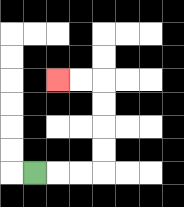{'start': '[1, 7]', 'end': '[2, 3]', 'path_directions': 'R,R,R,U,U,U,U,L,L', 'path_coordinates': '[[1, 7], [2, 7], [3, 7], [4, 7], [4, 6], [4, 5], [4, 4], [4, 3], [3, 3], [2, 3]]'}